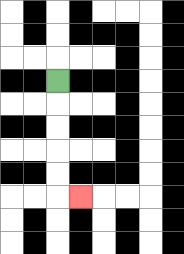{'start': '[2, 3]', 'end': '[3, 8]', 'path_directions': 'D,D,D,D,D,R', 'path_coordinates': '[[2, 3], [2, 4], [2, 5], [2, 6], [2, 7], [2, 8], [3, 8]]'}